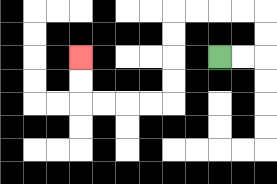{'start': '[9, 2]', 'end': '[3, 2]', 'path_directions': 'R,R,U,U,L,L,L,L,D,D,D,D,L,L,L,L,U,U', 'path_coordinates': '[[9, 2], [10, 2], [11, 2], [11, 1], [11, 0], [10, 0], [9, 0], [8, 0], [7, 0], [7, 1], [7, 2], [7, 3], [7, 4], [6, 4], [5, 4], [4, 4], [3, 4], [3, 3], [3, 2]]'}